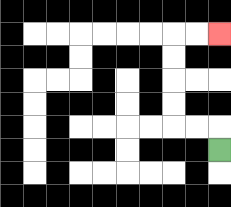{'start': '[9, 6]', 'end': '[9, 1]', 'path_directions': 'U,L,L,U,U,U,U,R,R', 'path_coordinates': '[[9, 6], [9, 5], [8, 5], [7, 5], [7, 4], [7, 3], [7, 2], [7, 1], [8, 1], [9, 1]]'}